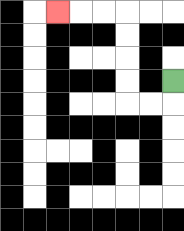{'start': '[7, 3]', 'end': '[2, 0]', 'path_directions': 'D,L,L,U,U,U,U,L,L,L', 'path_coordinates': '[[7, 3], [7, 4], [6, 4], [5, 4], [5, 3], [5, 2], [5, 1], [5, 0], [4, 0], [3, 0], [2, 0]]'}